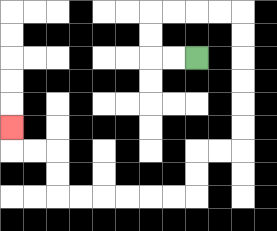{'start': '[8, 2]', 'end': '[0, 5]', 'path_directions': 'L,L,U,U,R,R,R,R,D,D,D,D,D,D,L,L,D,D,L,L,L,L,L,L,U,U,L,L,U', 'path_coordinates': '[[8, 2], [7, 2], [6, 2], [6, 1], [6, 0], [7, 0], [8, 0], [9, 0], [10, 0], [10, 1], [10, 2], [10, 3], [10, 4], [10, 5], [10, 6], [9, 6], [8, 6], [8, 7], [8, 8], [7, 8], [6, 8], [5, 8], [4, 8], [3, 8], [2, 8], [2, 7], [2, 6], [1, 6], [0, 6], [0, 5]]'}